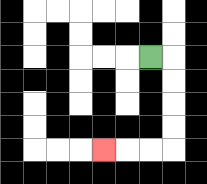{'start': '[6, 2]', 'end': '[4, 6]', 'path_directions': 'R,D,D,D,D,L,L,L', 'path_coordinates': '[[6, 2], [7, 2], [7, 3], [7, 4], [7, 5], [7, 6], [6, 6], [5, 6], [4, 6]]'}